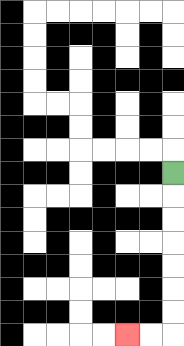{'start': '[7, 7]', 'end': '[5, 14]', 'path_directions': 'D,D,D,D,D,D,D,L,L', 'path_coordinates': '[[7, 7], [7, 8], [7, 9], [7, 10], [7, 11], [7, 12], [7, 13], [7, 14], [6, 14], [5, 14]]'}